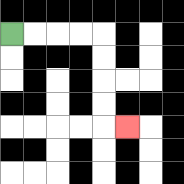{'start': '[0, 1]', 'end': '[5, 5]', 'path_directions': 'R,R,R,R,D,D,D,D,R', 'path_coordinates': '[[0, 1], [1, 1], [2, 1], [3, 1], [4, 1], [4, 2], [4, 3], [4, 4], [4, 5], [5, 5]]'}